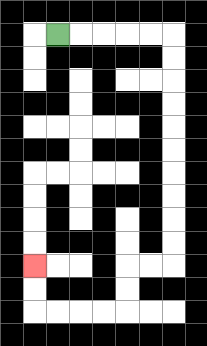{'start': '[2, 1]', 'end': '[1, 11]', 'path_directions': 'R,R,R,R,R,D,D,D,D,D,D,D,D,D,D,L,L,D,D,L,L,L,L,U,U', 'path_coordinates': '[[2, 1], [3, 1], [4, 1], [5, 1], [6, 1], [7, 1], [7, 2], [7, 3], [7, 4], [7, 5], [7, 6], [7, 7], [7, 8], [7, 9], [7, 10], [7, 11], [6, 11], [5, 11], [5, 12], [5, 13], [4, 13], [3, 13], [2, 13], [1, 13], [1, 12], [1, 11]]'}